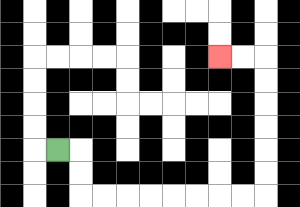{'start': '[2, 6]', 'end': '[9, 2]', 'path_directions': 'R,D,D,R,R,R,R,R,R,R,R,U,U,U,U,U,U,L,L', 'path_coordinates': '[[2, 6], [3, 6], [3, 7], [3, 8], [4, 8], [5, 8], [6, 8], [7, 8], [8, 8], [9, 8], [10, 8], [11, 8], [11, 7], [11, 6], [11, 5], [11, 4], [11, 3], [11, 2], [10, 2], [9, 2]]'}